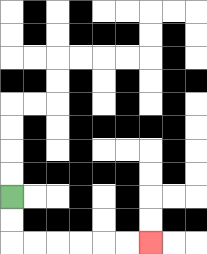{'start': '[0, 8]', 'end': '[6, 10]', 'path_directions': 'D,D,R,R,R,R,R,R', 'path_coordinates': '[[0, 8], [0, 9], [0, 10], [1, 10], [2, 10], [3, 10], [4, 10], [5, 10], [6, 10]]'}